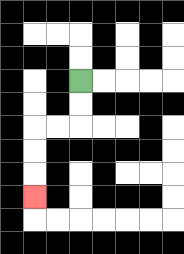{'start': '[3, 3]', 'end': '[1, 8]', 'path_directions': 'D,D,L,L,D,D,D', 'path_coordinates': '[[3, 3], [3, 4], [3, 5], [2, 5], [1, 5], [1, 6], [1, 7], [1, 8]]'}